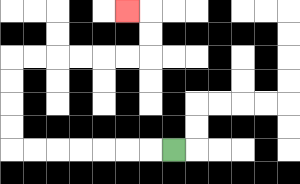{'start': '[7, 6]', 'end': '[5, 0]', 'path_directions': 'L,L,L,L,L,L,L,U,U,U,U,R,R,R,R,R,R,U,U,L', 'path_coordinates': '[[7, 6], [6, 6], [5, 6], [4, 6], [3, 6], [2, 6], [1, 6], [0, 6], [0, 5], [0, 4], [0, 3], [0, 2], [1, 2], [2, 2], [3, 2], [4, 2], [5, 2], [6, 2], [6, 1], [6, 0], [5, 0]]'}